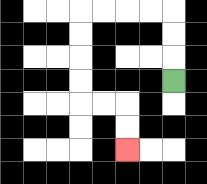{'start': '[7, 3]', 'end': '[5, 6]', 'path_directions': 'U,U,U,L,L,L,L,D,D,D,D,R,R,D,D', 'path_coordinates': '[[7, 3], [7, 2], [7, 1], [7, 0], [6, 0], [5, 0], [4, 0], [3, 0], [3, 1], [3, 2], [3, 3], [3, 4], [4, 4], [5, 4], [5, 5], [5, 6]]'}